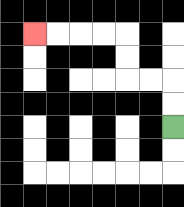{'start': '[7, 5]', 'end': '[1, 1]', 'path_directions': 'U,U,L,L,U,U,L,L,L,L', 'path_coordinates': '[[7, 5], [7, 4], [7, 3], [6, 3], [5, 3], [5, 2], [5, 1], [4, 1], [3, 1], [2, 1], [1, 1]]'}